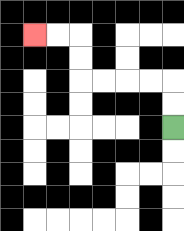{'start': '[7, 5]', 'end': '[1, 1]', 'path_directions': 'U,U,L,L,L,L,U,U,L,L', 'path_coordinates': '[[7, 5], [7, 4], [7, 3], [6, 3], [5, 3], [4, 3], [3, 3], [3, 2], [3, 1], [2, 1], [1, 1]]'}